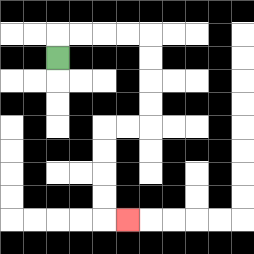{'start': '[2, 2]', 'end': '[5, 9]', 'path_directions': 'U,R,R,R,R,D,D,D,D,L,L,D,D,D,D,R', 'path_coordinates': '[[2, 2], [2, 1], [3, 1], [4, 1], [5, 1], [6, 1], [6, 2], [6, 3], [6, 4], [6, 5], [5, 5], [4, 5], [4, 6], [4, 7], [4, 8], [4, 9], [5, 9]]'}